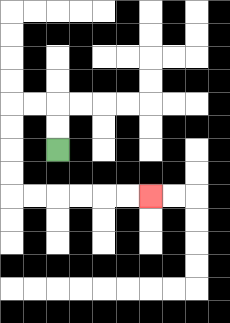{'start': '[2, 6]', 'end': '[6, 8]', 'path_directions': 'U,U,L,L,D,D,D,D,R,R,R,R,R,R', 'path_coordinates': '[[2, 6], [2, 5], [2, 4], [1, 4], [0, 4], [0, 5], [0, 6], [0, 7], [0, 8], [1, 8], [2, 8], [3, 8], [4, 8], [5, 8], [6, 8]]'}